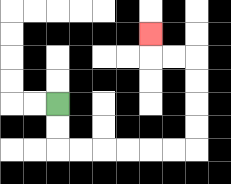{'start': '[2, 4]', 'end': '[6, 1]', 'path_directions': 'D,D,R,R,R,R,R,R,U,U,U,U,L,L,U', 'path_coordinates': '[[2, 4], [2, 5], [2, 6], [3, 6], [4, 6], [5, 6], [6, 6], [7, 6], [8, 6], [8, 5], [8, 4], [8, 3], [8, 2], [7, 2], [6, 2], [6, 1]]'}